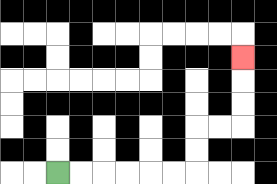{'start': '[2, 7]', 'end': '[10, 2]', 'path_directions': 'R,R,R,R,R,R,U,U,R,R,U,U,U', 'path_coordinates': '[[2, 7], [3, 7], [4, 7], [5, 7], [6, 7], [7, 7], [8, 7], [8, 6], [8, 5], [9, 5], [10, 5], [10, 4], [10, 3], [10, 2]]'}